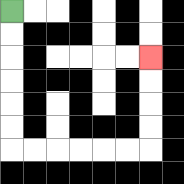{'start': '[0, 0]', 'end': '[6, 2]', 'path_directions': 'D,D,D,D,D,D,R,R,R,R,R,R,U,U,U,U', 'path_coordinates': '[[0, 0], [0, 1], [0, 2], [0, 3], [0, 4], [0, 5], [0, 6], [1, 6], [2, 6], [3, 6], [4, 6], [5, 6], [6, 6], [6, 5], [6, 4], [6, 3], [6, 2]]'}